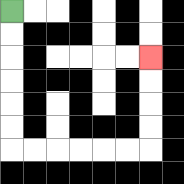{'start': '[0, 0]', 'end': '[6, 2]', 'path_directions': 'D,D,D,D,D,D,R,R,R,R,R,R,U,U,U,U', 'path_coordinates': '[[0, 0], [0, 1], [0, 2], [0, 3], [0, 4], [0, 5], [0, 6], [1, 6], [2, 6], [3, 6], [4, 6], [5, 6], [6, 6], [6, 5], [6, 4], [6, 3], [6, 2]]'}